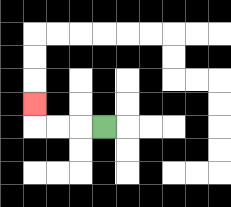{'start': '[4, 5]', 'end': '[1, 4]', 'path_directions': 'L,L,L,U', 'path_coordinates': '[[4, 5], [3, 5], [2, 5], [1, 5], [1, 4]]'}